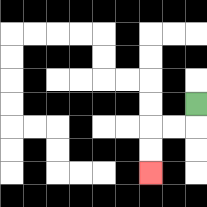{'start': '[8, 4]', 'end': '[6, 7]', 'path_directions': 'D,L,L,D,D', 'path_coordinates': '[[8, 4], [8, 5], [7, 5], [6, 5], [6, 6], [6, 7]]'}